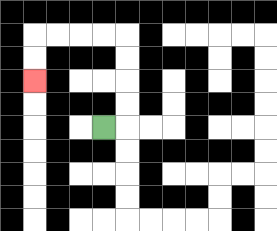{'start': '[4, 5]', 'end': '[1, 3]', 'path_directions': 'R,U,U,U,U,L,L,L,L,D,D', 'path_coordinates': '[[4, 5], [5, 5], [5, 4], [5, 3], [5, 2], [5, 1], [4, 1], [3, 1], [2, 1], [1, 1], [1, 2], [1, 3]]'}